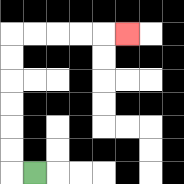{'start': '[1, 7]', 'end': '[5, 1]', 'path_directions': 'L,U,U,U,U,U,U,R,R,R,R,R', 'path_coordinates': '[[1, 7], [0, 7], [0, 6], [0, 5], [0, 4], [0, 3], [0, 2], [0, 1], [1, 1], [2, 1], [3, 1], [4, 1], [5, 1]]'}